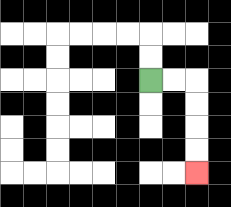{'start': '[6, 3]', 'end': '[8, 7]', 'path_directions': 'R,R,D,D,D,D', 'path_coordinates': '[[6, 3], [7, 3], [8, 3], [8, 4], [8, 5], [8, 6], [8, 7]]'}